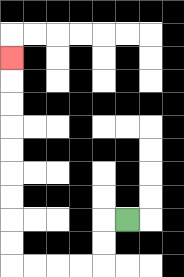{'start': '[5, 9]', 'end': '[0, 2]', 'path_directions': 'L,D,D,L,L,L,L,U,U,U,U,U,U,U,U,U', 'path_coordinates': '[[5, 9], [4, 9], [4, 10], [4, 11], [3, 11], [2, 11], [1, 11], [0, 11], [0, 10], [0, 9], [0, 8], [0, 7], [0, 6], [0, 5], [0, 4], [0, 3], [0, 2]]'}